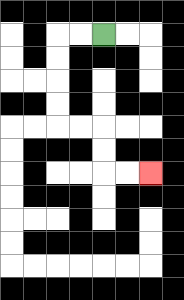{'start': '[4, 1]', 'end': '[6, 7]', 'path_directions': 'L,L,D,D,D,D,R,R,D,D,R,R', 'path_coordinates': '[[4, 1], [3, 1], [2, 1], [2, 2], [2, 3], [2, 4], [2, 5], [3, 5], [4, 5], [4, 6], [4, 7], [5, 7], [6, 7]]'}